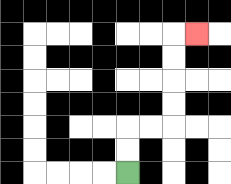{'start': '[5, 7]', 'end': '[8, 1]', 'path_directions': 'U,U,R,R,U,U,U,U,R', 'path_coordinates': '[[5, 7], [5, 6], [5, 5], [6, 5], [7, 5], [7, 4], [7, 3], [7, 2], [7, 1], [8, 1]]'}